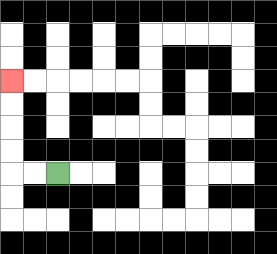{'start': '[2, 7]', 'end': '[0, 3]', 'path_directions': 'L,L,U,U,U,U', 'path_coordinates': '[[2, 7], [1, 7], [0, 7], [0, 6], [0, 5], [0, 4], [0, 3]]'}